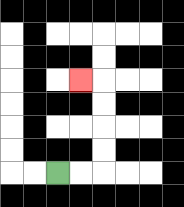{'start': '[2, 7]', 'end': '[3, 3]', 'path_directions': 'R,R,U,U,U,U,L', 'path_coordinates': '[[2, 7], [3, 7], [4, 7], [4, 6], [4, 5], [4, 4], [4, 3], [3, 3]]'}